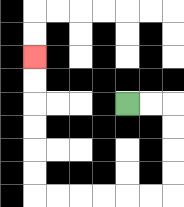{'start': '[5, 4]', 'end': '[1, 2]', 'path_directions': 'R,R,D,D,D,D,L,L,L,L,L,L,U,U,U,U,U,U', 'path_coordinates': '[[5, 4], [6, 4], [7, 4], [7, 5], [7, 6], [7, 7], [7, 8], [6, 8], [5, 8], [4, 8], [3, 8], [2, 8], [1, 8], [1, 7], [1, 6], [1, 5], [1, 4], [1, 3], [1, 2]]'}